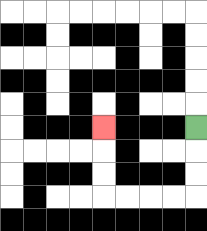{'start': '[8, 5]', 'end': '[4, 5]', 'path_directions': 'D,D,D,L,L,L,L,U,U,U', 'path_coordinates': '[[8, 5], [8, 6], [8, 7], [8, 8], [7, 8], [6, 8], [5, 8], [4, 8], [4, 7], [4, 6], [4, 5]]'}